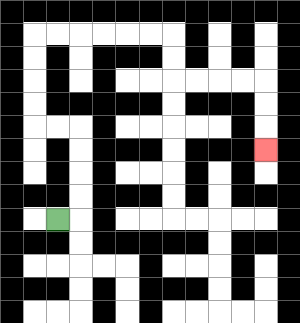{'start': '[2, 9]', 'end': '[11, 6]', 'path_directions': 'R,U,U,U,U,L,L,U,U,U,U,R,R,R,R,R,R,D,D,R,R,R,R,D,D,D', 'path_coordinates': '[[2, 9], [3, 9], [3, 8], [3, 7], [3, 6], [3, 5], [2, 5], [1, 5], [1, 4], [1, 3], [1, 2], [1, 1], [2, 1], [3, 1], [4, 1], [5, 1], [6, 1], [7, 1], [7, 2], [7, 3], [8, 3], [9, 3], [10, 3], [11, 3], [11, 4], [11, 5], [11, 6]]'}